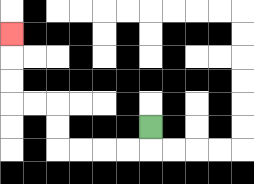{'start': '[6, 5]', 'end': '[0, 1]', 'path_directions': 'D,L,L,L,L,U,U,L,L,U,U,U', 'path_coordinates': '[[6, 5], [6, 6], [5, 6], [4, 6], [3, 6], [2, 6], [2, 5], [2, 4], [1, 4], [0, 4], [0, 3], [0, 2], [0, 1]]'}